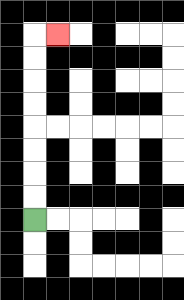{'start': '[1, 9]', 'end': '[2, 1]', 'path_directions': 'U,U,U,U,U,U,U,U,R', 'path_coordinates': '[[1, 9], [1, 8], [1, 7], [1, 6], [1, 5], [1, 4], [1, 3], [1, 2], [1, 1], [2, 1]]'}